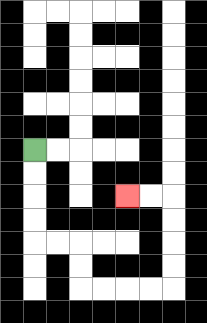{'start': '[1, 6]', 'end': '[5, 8]', 'path_directions': 'D,D,D,D,R,R,D,D,R,R,R,R,U,U,U,U,L,L', 'path_coordinates': '[[1, 6], [1, 7], [1, 8], [1, 9], [1, 10], [2, 10], [3, 10], [3, 11], [3, 12], [4, 12], [5, 12], [6, 12], [7, 12], [7, 11], [7, 10], [7, 9], [7, 8], [6, 8], [5, 8]]'}